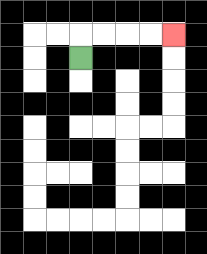{'start': '[3, 2]', 'end': '[7, 1]', 'path_directions': 'U,R,R,R,R', 'path_coordinates': '[[3, 2], [3, 1], [4, 1], [5, 1], [6, 1], [7, 1]]'}